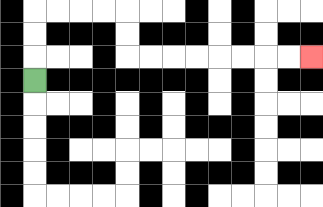{'start': '[1, 3]', 'end': '[13, 2]', 'path_directions': 'U,U,U,R,R,R,R,D,D,R,R,R,R,R,R,R,R', 'path_coordinates': '[[1, 3], [1, 2], [1, 1], [1, 0], [2, 0], [3, 0], [4, 0], [5, 0], [5, 1], [5, 2], [6, 2], [7, 2], [8, 2], [9, 2], [10, 2], [11, 2], [12, 2], [13, 2]]'}